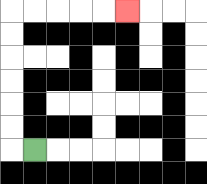{'start': '[1, 6]', 'end': '[5, 0]', 'path_directions': 'L,U,U,U,U,U,U,R,R,R,R,R', 'path_coordinates': '[[1, 6], [0, 6], [0, 5], [0, 4], [0, 3], [0, 2], [0, 1], [0, 0], [1, 0], [2, 0], [3, 0], [4, 0], [5, 0]]'}